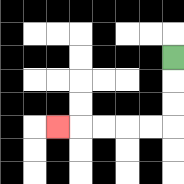{'start': '[7, 2]', 'end': '[2, 5]', 'path_directions': 'D,D,D,L,L,L,L,L', 'path_coordinates': '[[7, 2], [7, 3], [7, 4], [7, 5], [6, 5], [5, 5], [4, 5], [3, 5], [2, 5]]'}